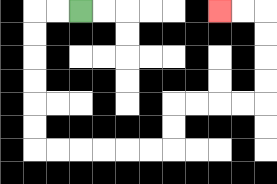{'start': '[3, 0]', 'end': '[9, 0]', 'path_directions': 'L,L,D,D,D,D,D,D,R,R,R,R,R,R,U,U,R,R,R,R,U,U,U,U,L,L', 'path_coordinates': '[[3, 0], [2, 0], [1, 0], [1, 1], [1, 2], [1, 3], [1, 4], [1, 5], [1, 6], [2, 6], [3, 6], [4, 6], [5, 6], [6, 6], [7, 6], [7, 5], [7, 4], [8, 4], [9, 4], [10, 4], [11, 4], [11, 3], [11, 2], [11, 1], [11, 0], [10, 0], [9, 0]]'}